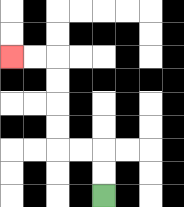{'start': '[4, 8]', 'end': '[0, 2]', 'path_directions': 'U,U,L,L,U,U,U,U,L,L', 'path_coordinates': '[[4, 8], [4, 7], [4, 6], [3, 6], [2, 6], [2, 5], [2, 4], [2, 3], [2, 2], [1, 2], [0, 2]]'}